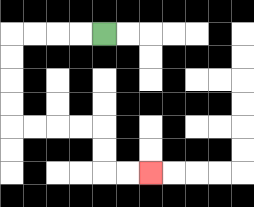{'start': '[4, 1]', 'end': '[6, 7]', 'path_directions': 'L,L,L,L,D,D,D,D,R,R,R,R,D,D,R,R', 'path_coordinates': '[[4, 1], [3, 1], [2, 1], [1, 1], [0, 1], [0, 2], [0, 3], [0, 4], [0, 5], [1, 5], [2, 5], [3, 5], [4, 5], [4, 6], [4, 7], [5, 7], [6, 7]]'}